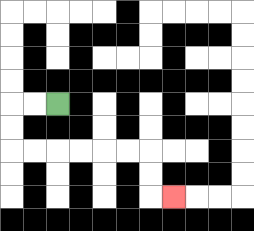{'start': '[2, 4]', 'end': '[7, 8]', 'path_directions': 'L,L,D,D,R,R,R,R,R,R,D,D,R', 'path_coordinates': '[[2, 4], [1, 4], [0, 4], [0, 5], [0, 6], [1, 6], [2, 6], [3, 6], [4, 6], [5, 6], [6, 6], [6, 7], [6, 8], [7, 8]]'}